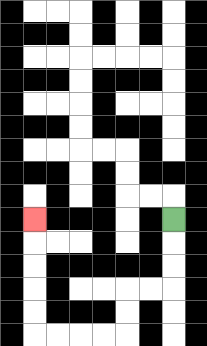{'start': '[7, 9]', 'end': '[1, 9]', 'path_directions': 'D,D,D,L,L,D,D,L,L,L,L,U,U,U,U,U', 'path_coordinates': '[[7, 9], [7, 10], [7, 11], [7, 12], [6, 12], [5, 12], [5, 13], [5, 14], [4, 14], [3, 14], [2, 14], [1, 14], [1, 13], [1, 12], [1, 11], [1, 10], [1, 9]]'}